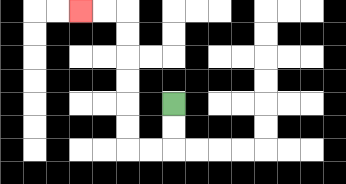{'start': '[7, 4]', 'end': '[3, 0]', 'path_directions': 'D,D,L,L,U,U,U,U,U,U,L,L', 'path_coordinates': '[[7, 4], [7, 5], [7, 6], [6, 6], [5, 6], [5, 5], [5, 4], [5, 3], [5, 2], [5, 1], [5, 0], [4, 0], [3, 0]]'}